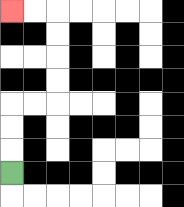{'start': '[0, 7]', 'end': '[0, 0]', 'path_directions': 'U,U,U,R,R,U,U,U,U,L,L', 'path_coordinates': '[[0, 7], [0, 6], [0, 5], [0, 4], [1, 4], [2, 4], [2, 3], [2, 2], [2, 1], [2, 0], [1, 0], [0, 0]]'}